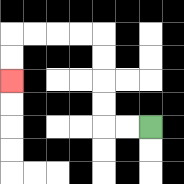{'start': '[6, 5]', 'end': '[0, 3]', 'path_directions': 'L,L,U,U,U,U,L,L,L,L,D,D', 'path_coordinates': '[[6, 5], [5, 5], [4, 5], [4, 4], [4, 3], [4, 2], [4, 1], [3, 1], [2, 1], [1, 1], [0, 1], [0, 2], [0, 3]]'}